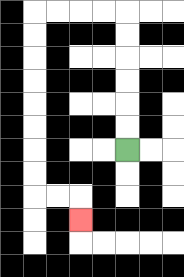{'start': '[5, 6]', 'end': '[3, 9]', 'path_directions': 'U,U,U,U,U,U,L,L,L,L,D,D,D,D,D,D,D,D,R,R,D', 'path_coordinates': '[[5, 6], [5, 5], [5, 4], [5, 3], [5, 2], [5, 1], [5, 0], [4, 0], [3, 0], [2, 0], [1, 0], [1, 1], [1, 2], [1, 3], [1, 4], [1, 5], [1, 6], [1, 7], [1, 8], [2, 8], [3, 8], [3, 9]]'}